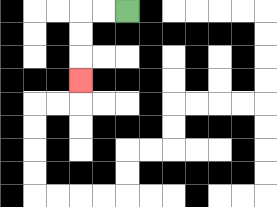{'start': '[5, 0]', 'end': '[3, 3]', 'path_directions': 'L,L,D,D,D', 'path_coordinates': '[[5, 0], [4, 0], [3, 0], [3, 1], [3, 2], [3, 3]]'}